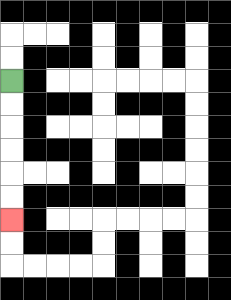{'start': '[0, 3]', 'end': '[0, 9]', 'path_directions': 'D,D,D,D,D,D', 'path_coordinates': '[[0, 3], [0, 4], [0, 5], [0, 6], [0, 7], [0, 8], [0, 9]]'}